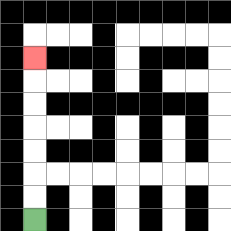{'start': '[1, 9]', 'end': '[1, 2]', 'path_directions': 'U,U,U,U,U,U,U', 'path_coordinates': '[[1, 9], [1, 8], [1, 7], [1, 6], [1, 5], [1, 4], [1, 3], [1, 2]]'}